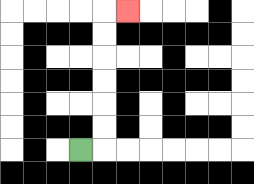{'start': '[3, 6]', 'end': '[5, 0]', 'path_directions': 'R,U,U,U,U,U,U,R', 'path_coordinates': '[[3, 6], [4, 6], [4, 5], [4, 4], [4, 3], [4, 2], [4, 1], [4, 0], [5, 0]]'}